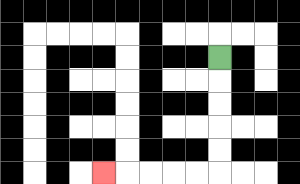{'start': '[9, 2]', 'end': '[4, 7]', 'path_directions': 'D,D,D,D,D,L,L,L,L,L', 'path_coordinates': '[[9, 2], [9, 3], [9, 4], [9, 5], [9, 6], [9, 7], [8, 7], [7, 7], [6, 7], [5, 7], [4, 7]]'}